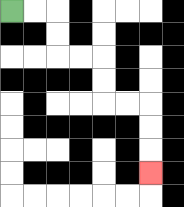{'start': '[0, 0]', 'end': '[6, 7]', 'path_directions': 'R,R,D,D,R,R,D,D,R,R,D,D,D', 'path_coordinates': '[[0, 0], [1, 0], [2, 0], [2, 1], [2, 2], [3, 2], [4, 2], [4, 3], [4, 4], [5, 4], [6, 4], [6, 5], [6, 6], [6, 7]]'}